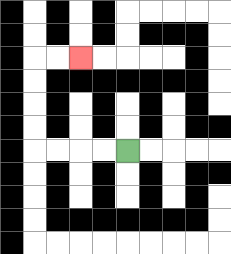{'start': '[5, 6]', 'end': '[3, 2]', 'path_directions': 'L,L,L,L,U,U,U,U,R,R', 'path_coordinates': '[[5, 6], [4, 6], [3, 6], [2, 6], [1, 6], [1, 5], [1, 4], [1, 3], [1, 2], [2, 2], [3, 2]]'}